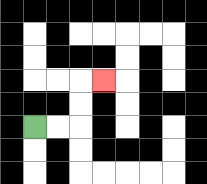{'start': '[1, 5]', 'end': '[4, 3]', 'path_directions': 'R,R,U,U,R', 'path_coordinates': '[[1, 5], [2, 5], [3, 5], [3, 4], [3, 3], [4, 3]]'}